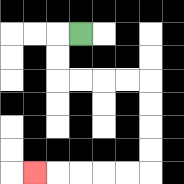{'start': '[3, 1]', 'end': '[1, 7]', 'path_directions': 'L,D,D,R,R,R,R,D,D,D,D,L,L,L,L,L', 'path_coordinates': '[[3, 1], [2, 1], [2, 2], [2, 3], [3, 3], [4, 3], [5, 3], [6, 3], [6, 4], [6, 5], [6, 6], [6, 7], [5, 7], [4, 7], [3, 7], [2, 7], [1, 7]]'}